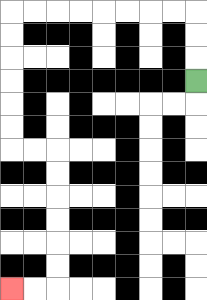{'start': '[8, 3]', 'end': '[0, 12]', 'path_directions': 'U,U,U,L,L,L,L,L,L,L,L,D,D,D,D,D,D,R,R,D,D,D,D,D,D,L,L', 'path_coordinates': '[[8, 3], [8, 2], [8, 1], [8, 0], [7, 0], [6, 0], [5, 0], [4, 0], [3, 0], [2, 0], [1, 0], [0, 0], [0, 1], [0, 2], [0, 3], [0, 4], [0, 5], [0, 6], [1, 6], [2, 6], [2, 7], [2, 8], [2, 9], [2, 10], [2, 11], [2, 12], [1, 12], [0, 12]]'}